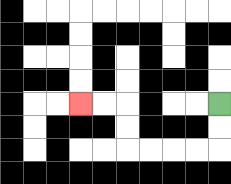{'start': '[9, 4]', 'end': '[3, 4]', 'path_directions': 'D,D,L,L,L,L,U,U,L,L', 'path_coordinates': '[[9, 4], [9, 5], [9, 6], [8, 6], [7, 6], [6, 6], [5, 6], [5, 5], [5, 4], [4, 4], [3, 4]]'}